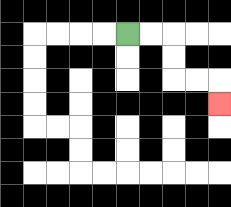{'start': '[5, 1]', 'end': '[9, 4]', 'path_directions': 'R,R,D,D,R,R,D', 'path_coordinates': '[[5, 1], [6, 1], [7, 1], [7, 2], [7, 3], [8, 3], [9, 3], [9, 4]]'}